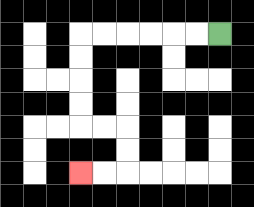{'start': '[9, 1]', 'end': '[3, 7]', 'path_directions': 'L,L,L,L,L,L,D,D,D,D,R,R,D,D,L,L', 'path_coordinates': '[[9, 1], [8, 1], [7, 1], [6, 1], [5, 1], [4, 1], [3, 1], [3, 2], [3, 3], [3, 4], [3, 5], [4, 5], [5, 5], [5, 6], [5, 7], [4, 7], [3, 7]]'}